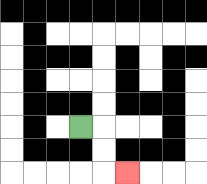{'start': '[3, 5]', 'end': '[5, 7]', 'path_directions': 'R,D,D,R', 'path_coordinates': '[[3, 5], [4, 5], [4, 6], [4, 7], [5, 7]]'}